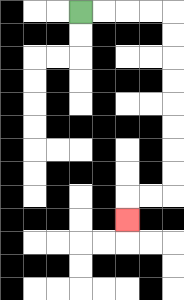{'start': '[3, 0]', 'end': '[5, 9]', 'path_directions': 'R,R,R,R,D,D,D,D,D,D,D,D,L,L,D', 'path_coordinates': '[[3, 0], [4, 0], [5, 0], [6, 0], [7, 0], [7, 1], [7, 2], [7, 3], [7, 4], [7, 5], [7, 6], [7, 7], [7, 8], [6, 8], [5, 8], [5, 9]]'}